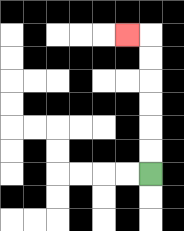{'start': '[6, 7]', 'end': '[5, 1]', 'path_directions': 'U,U,U,U,U,U,L', 'path_coordinates': '[[6, 7], [6, 6], [6, 5], [6, 4], [6, 3], [6, 2], [6, 1], [5, 1]]'}